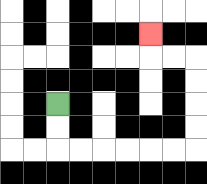{'start': '[2, 4]', 'end': '[6, 1]', 'path_directions': 'D,D,R,R,R,R,R,R,U,U,U,U,L,L,U', 'path_coordinates': '[[2, 4], [2, 5], [2, 6], [3, 6], [4, 6], [5, 6], [6, 6], [7, 6], [8, 6], [8, 5], [8, 4], [8, 3], [8, 2], [7, 2], [6, 2], [6, 1]]'}